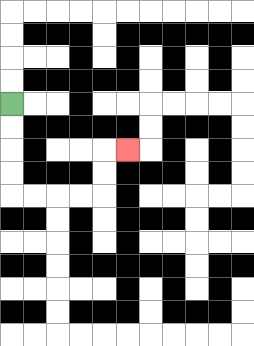{'start': '[0, 4]', 'end': '[5, 6]', 'path_directions': 'D,D,D,D,R,R,R,R,U,U,R', 'path_coordinates': '[[0, 4], [0, 5], [0, 6], [0, 7], [0, 8], [1, 8], [2, 8], [3, 8], [4, 8], [4, 7], [4, 6], [5, 6]]'}